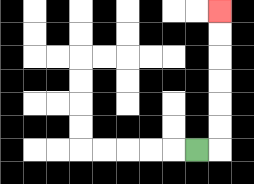{'start': '[8, 6]', 'end': '[9, 0]', 'path_directions': 'R,U,U,U,U,U,U', 'path_coordinates': '[[8, 6], [9, 6], [9, 5], [9, 4], [9, 3], [9, 2], [9, 1], [9, 0]]'}